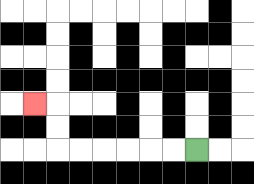{'start': '[8, 6]', 'end': '[1, 4]', 'path_directions': 'L,L,L,L,L,L,U,U,L', 'path_coordinates': '[[8, 6], [7, 6], [6, 6], [5, 6], [4, 6], [3, 6], [2, 6], [2, 5], [2, 4], [1, 4]]'}